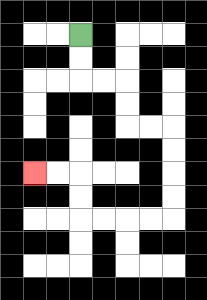{'start': '[3, 1]', 'end': '[1, 7]', 'path_directions': 'D,D,R,R,D,D,R,R,D,D,D,D,L,L,L,L,U,U,L,L', 'path_coordinates': '[[3, 1], [3, 2], [3, 3], [4, 3], [5, 3], [5, 4], [5, 5], [6, 5], [7, 5], [7, 6], [7, 7], [7, 8], [7, 9], [6, 9], [5, 9], [4, 9], [3, 9], [3, 8], [3, 7], [2, 7], [1, 7]]'}